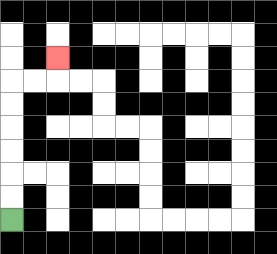{'start': '[0, 9]', 'end': '[2, 2]', 'path_directions': 'U,U,U,U,U,U,R,R,U', 'path_coordinates': '[[0, 9], [0, 8], [0, 7], [0, 6], [0, 5], [0, 4], [0, 3], [1, 3], [2, 3], [2, 2]]'}